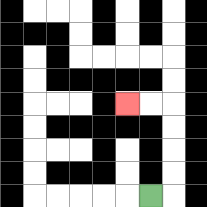{'start': '[6, 8]', 'end': '[5, 4]', 'path_directions': 'R,U,U,U,U,L,L', 'path_coordinates': '[[6, 8], [7, 8], [7, 7], [7, 6], [7, 5], [7, 4], [6, 4], [5, 4]]'}